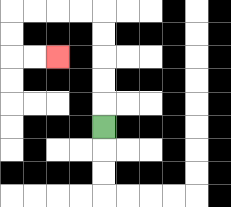{'start': '[4, 5]', 'end': '[2, 2]', 'path_directions': 'U,U,U,U,U,L,L,L,L,D,D,R,R', 'path_coordinates': '[[4, 5], [4, 4], [4, 3], [4, 2], [4, 1], [4, 0], [3, 0], [2, 0], [1, 0], [0, 0], [0, 1], [0, 2], [1, 2], [2, 2]]'}